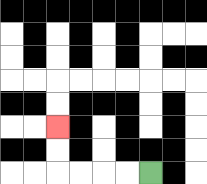{'start': '[6, 7]', 'end': '[2, 5]', 'path_directions': 'L,L,L,L,U,U', 'path_coordinates': '[[6, 7], [5, 7], [4, 7], [3, 7], [2, 7], [2, 6], [2, 5]]'}